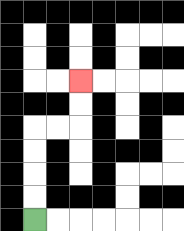{'start': '[1, 9]', 'end': '[3, 3]', 'path_directions': 'U,U,U,U,R,R,U,U', 'path_coordinates': '[[1, 9], [1, 8], [1, 7], [1, 6], [1, 5], [2, 5], [3, 5], [3, 4], [3, 3]]'}